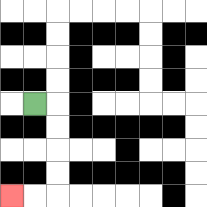{'start': '[1, 4]', 'end': '[0, 8]', 'path_directions': 'R,D,D,D,D,L,L', 'path_coordinates': '[[1, 4], [2, 4], [2, 5], [2, 6], [2, 7], [2, 8], [1, 8], [0, 8]]'}